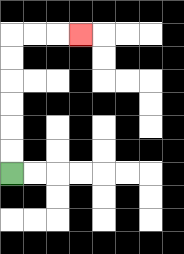{'start': '[0, 7]', 'end': '[3, 1]', 'path_directions': 'U,U,U,U,U,U,R,R,R', 'path_coordinates': '[[0, 7], [0, 6], [0, 5], [0, 4], [0, 3], [0, 2], [0, 1], [1, 1], [2, 1], [3, 1]]'}